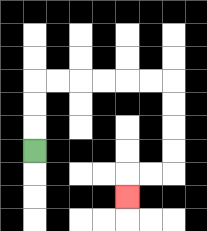{'start': '[1, 6]', 'end': '[5, 8]', 'path_directions': 'U,U,U,R,R,R,R,R,R,D,D,D,D,L,L,D', 'path_coordinates': '[[1, 6], [1, 5], [1, 4], [1, 3], [2, 3], [3, 3], [4, 3], [5, 3], [6, 3], [7, 3], [7, 4], [7, 5], [7, 6], [7, 7], [6, 7], [5, 7], [5, 8]]'}